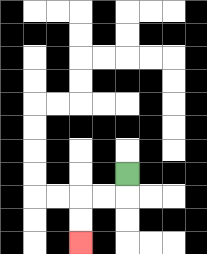{'start': '[5, 7]', 'end': '[3, 10]', 'path_directions': 'D,L,L,D,D', 'path_coordinates': '[[5, 7], [5, 8], [4, 8], [3, 8], [3, 9], [3, 10]]'}